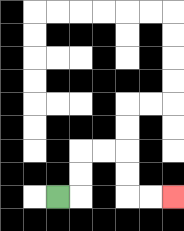{'start': '[2, 8]', 'end': '[7, 8]', 'path_directions': 'R,U,U,R,R,D,D,R,R', 'path_coordinates': '[[2, 8], [3, 8], [3, 7], [3, 6], [4, 6], [5, 6], [5, 7], [5, 8], [6, 8], [7, 8]]'}